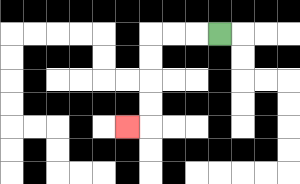{'start': '[9, 1]', 'end': '[5, 5]', 'path_directions': 'L,L,L,D,D,D,D,L', 'path_coordinates': '[[9, 1], [8, 1], [7, 1], [6, 1], [6, 2], [6, 3], [6, 4], [6, 5], [5, 5]]'}